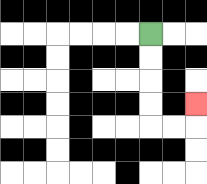{'start': '[6, 1]', 'end': '[8, 4]', 'path_directions': 'D,D,D,D,R,R,U', 'path_coordinates': '[[6, 1], [6, 2], [6, 3], [6, 4], [6, 5], [7, 5], [8, 5], [8, 4]]'}